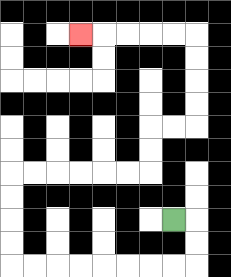{'start': '[7, 9]', 'end': '[3, 1]', 'path_directions': 'R,D,D,L,L,L,L,L,L,L,L,U,U,U,U,R,R,R,R,R,R,U,U,R,R,U,U,U,U,L,L,L,L,L', 'path_coordinates': '[[7, 9], [8, 9], [8, 10], [8, 11], [7, 11], [6, 11], [5, 11], [4, 11], [3, 11], [2, 11], [1, 11], [0, 11], [0, 10], [0, 9], [0, 8], [0, 7], [1, 7], [2, 7], [3, 7], [4, 7], [5, 7], [6, 7], [6, 6], [6, 5], [7, 5], [8, 5], [8, 4], [8, 3], [8, 2], [8, 1], [7, 1], [6, 1], [5, 1], [4, 1], [3, 1]]'}